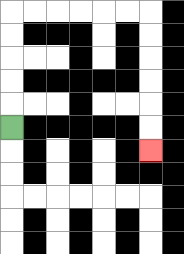{'start': '[0, 5]', 'end': '[6, 6]', 'path_directions': 'U,U,U,U,U,R,R,R,R,R,R,D,D,D,D,D,D', 'path_coordinates': '[[0, 5], [0, 4], [0, 3], [0, 2], [0, 1], [0, 0], [1, 0], [2, 0], [3, 0], [4, 0], [5, 0], [6, 0], [6, 1], [6, 2], [6, 3], [6, 4], [6, 5], [6, 6]]'}